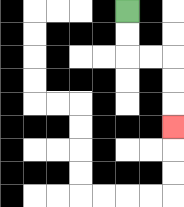{'start': '[5, 0]', 'end': '[7, 5]', 'path_directions': 'D,D,R,R,D,D,D', 'path_coordinates': '[[5, 0], [5, 1], [5, 2], [6, 2], [7, 2], [7, 3], [7, 4], [7, 5]]'}